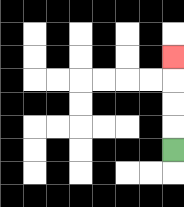{'start': '[7, 6]', 'end': '[7, 2]', 'path_directions': 'U,U,U,U', 'path_coordinates': '[[7, 6], [7, 5], [7, 4], [7, 3], [7, 2]]'}